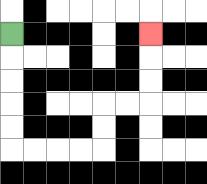{'start': '[0, 1]', 'end': '[6, 1]', 'path_directions': 'D,D,D,D,D,R,R,R,R,U,U,R,R,U,U,U', 'path_coordinates': '[[0, 1], [0, 2], [0, 3], [0, 4], [0, 5], [0, 6], [1, 6], [2, 6], [3, 6], [4, 6], [4, 5], [4, 4], [5, 4], [6, 4], [6, 3], [6, 2], [6, 1]]'}